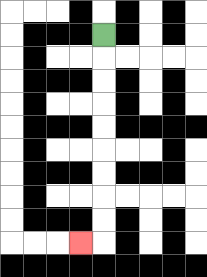{'start': '[4, 1]', 'end': '[3, 10]', 'path_directions': 'D,D,D,D,D,D,D,D,D,L', 'path_coordinates': '[[4, 1], [4, 2], [4, 3], [4, 4], [4, 5], [4, 6], [4, 7], [4, 8], [4, 9], [4, 10], [3, 10]]'}